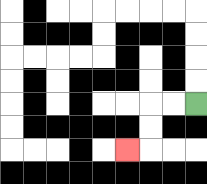{'start': '[8, 4]', 'end': '[5, 6]', 'path_directions': 'L,L,D,D,L', 'path_coordinates': '[[8, 4], [7, 4], [6, 4], [6, 5], [6, 6], [5, 6]]'}